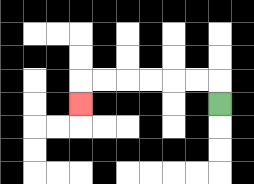{'start': '[9, 4]', 'end': '[3, 4]', 'path_directions': 'U,L,L,L,L,L,L,D', 'path_coordinates': '[[9, 4], [9, 3], [8, 3], [7, 3], [6, 3], [5, 3], [4, 3], [3, 3], [3, 4]]'}